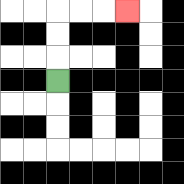{'start': '[2, 3]', 'end': '[5, 0]', 'path_directions': 'U,U,U,R,R,R', 'path_coordinates': '[[2, 3], [2, 2], [2, 1], [2, 0], [3, 0], [4, 0], [5, 0]]'}